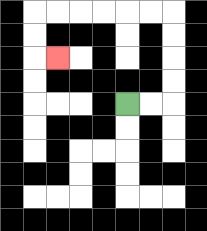{'start': '[5, 4]', 'end': '[2, 2]', 'path_directions': 'R,R,U,U,U,U,L,L,L,L,L,L,D,D,R', 'path_coordinates': '[[5, 4], [6, 4], [7, 4], [7, 3], [7, 2], [7, 1], [7, 0], [6, 0], [5, 0], [4, 0], [3, 0], [2, 0], [1, 0], [1, 1], [1, 2], [2, 2]]'}